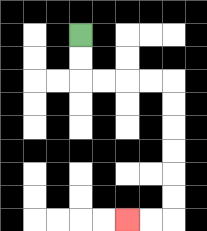{'start': '[3, 1]', 'end': '[5, 9]', 'path_directions': 'D,D,R,R,R,R,D,D,D,D,D,D,L,L', 'path_coordinates': '[[3, 1], [3, 2], [3, 3], [4, 3], [5, 3], [6, 3], [7, 3], [7, 4], [7, 5], [7, 6], [7, 7], [7, 8], [7, 9], [6, 9], [5, 9]]'}